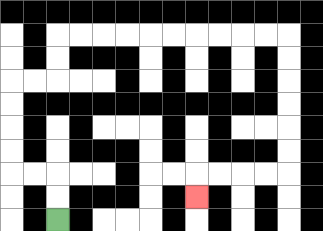{'start': '[2, 9]', 'end': '[8, 8]', 'path_directions': 'U,U,L,L,U,U,U,U,R,R,U,U,R,R,R,R,R,R,R,R,R,R,D,D,D,D,D,D,L,L,L,L,D', 'path_coordinates': '[[2, 9], [2, 8], [2, 7], [1, 7], [0, 7], [0, 6], [0, 5], [0, 4], [0, 3], [1, 3], [2, 3], [2, 2], [2, 1], [3, 1], [4, 1], [5, 1], [6, 1], [7, 1], [8, 1], [9, 1], [10, 1], [11, 1], [12, 1], [12, 2], [12, 3], [12, 4], [12, 5], [12, 6], [12, 7], [11, 7], [10, 7], [9, 7], [8, 7], [8, 8]]'}